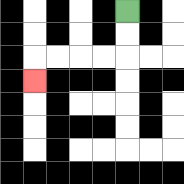{'start': '[5, 0]', 'end': '[1, 3]', 'path_directions': 'D,D,L,L,L,L,D', 'path_coordinates': '[[5, 0], [5, 1], [5, 2], [4, 2], [3, 2], [2, 2], [1, 2], [1, 3]]'}